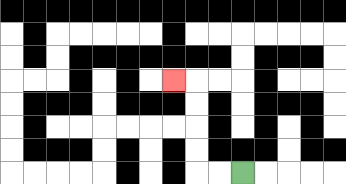{'start': '[10, 7]', 'end': '[7, 3]', 'path_directions': 'L,L,U,U,U,U,L', 'path_coordinates': '[[10, 7], [9, 7], [8, 7], [8, 6], [8, 5], [8, 4], [8, 3], [7, 3]]'}